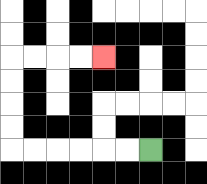{'start': '[6, 6]', 'end': '[4, 2]', 'path_directions': 'L,L,L,L,L,L,U,U,U,U,R,R,R,R', 'path_coordinates': '[[6, 6], [5, 6], [4, 6], [3, 6], [2, 6], [1, 6], [0, 6], [0, 5], [0, 4], [0, 3], [0, 2], [1, 2], [2, 2], [3, 2], [4, 2]]'}